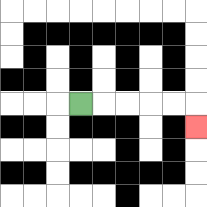{'start': '[3, 4]', 'end': '[8, 5]', 'path_directions': 'R,R,R,R,R,D', 'path_coordinates': '[[3, 4], [4, 4], [5, 4], [6, 4], [7, 4], [8, 4], [8, 5]]'}